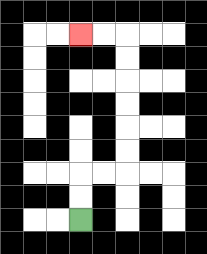{'start': '[3, 9]', 'end': '[3, 1]', 'path_directions': 'U,U,R,R,U,U,U,U,U,U,L,L', 'path_coordinates': '[[3, 9], [3, 8], [3, 7], [4, 7], [5, 7], [5, 6], [5, 5], [5, 4], [5, 3], [5, 2], [5, 1], [4, 1], [3, 1]]'}